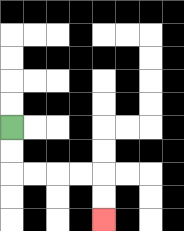{'start': '[0, 5]', 'end': '[4, 9]', 'path_directions': 'D,D,R,R,R,R,D,D', 'path_coordinates': '[[0, 5], [0, 6], [0, 7], [1, 7], [2, 7], [3, 7], [4, 7], [4, 8], [4, 9]]'}